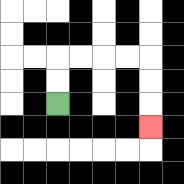{'start': '[2, 4]', 'end': '[6, 5]', 'path_directions': 'U,U,R,R,R,R,D,D,D', 'path_coordinates': '[[2, 4], [2, 3], [2, 2], [3, 2], [4, 2], [5, 2], [6, 2], [6, 3], [6, 4], [6, 5]]'}